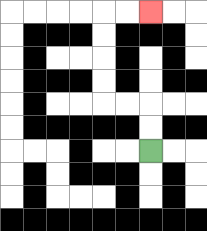{'start': '[6, 6]', 'end': '[6, 0]', 'path_directions': 'U,U,L,L,U,U,U,U,R,R', 'path_coordinates': '[[6, 6], [6, 5], [6, 4], [5, 4], [4, 4], [4, 3], [4, 2], [4, 1], [4, 0], [5, 0], [6, 0]]'}